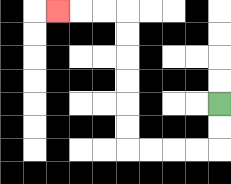{'start': '[9, 4]', 'end': '[2, 0]', 'path_directions': 'D,D,L,L,L,L,U,U,U,U,U,U,L,L,L', 'path_coordinates': '[[9, 4], [9, 5], [9, 6], [8, 6], [7, 6], [6, 6], [5, 6], [5, 5], [5, 4], [5, 3], [5, 2], [5, 1], [5, 0], [4, 0], [3, 0], [2, 0]]'}